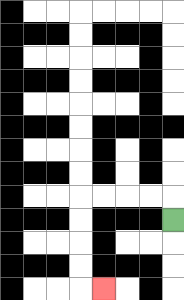{'start': '[7, 9]', 'end': '[4, 12]', 'path_directions': 'U,L,L,L,L,D,D,D,D,R', 'path_coordinates': '[[7, 9], [7, 8], [6, 8], [5, 8], [4, 8], [3, 8], [3, 9], [3, 10], [3, 11], [3, 12], [4, 12]]'}